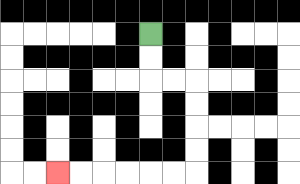{'start': '[6, 1]', 'end': '[2, 7]', 'path_directions': 'D,D,R,R,D,D,D,D,L,L,L,L,L,L', 'path_coordinates': '[[6, 1], [6, 2], [6, 3], [7, 3], [8, 3], [8, 4], [8, 5], [8, 6], [8, 7], [7, 7], [6, 7], [5, 7], [4, 7], [3, 7], [2, 7]]'}